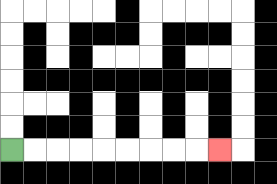{'start': '[0, 6]', 'end': '[9, 6]', 'path_directions': 'R,R,R,R,R,R,R,R,R', 'path_coordinates': '[[0, 6], [1, 6], [2, 6], [3, 6], [4, 6], [5, 6], [6, 6], [7, 6], [8, 6], [9, 6]]'}